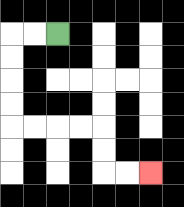{'start': '[2, 1]', 'end': '[6, 7]', 'path_directions': 'L,L,D,D,D,D,R,R,R,R,D,D,R,R', 'path_coordinates': '[[2, 1], [1, 1], [0, 1], [0, 2], [0, 3], [0, 4], [0, 5], [1, 5], [2, 5], [3, 5], [4, 5], [4, 6], [4, 7], [5, 7], [6, 7]]'}